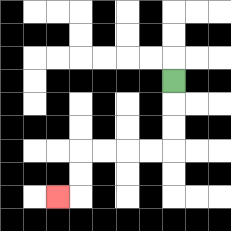{'start': '[7, 3]', 'end': '[2, 8]', 'path_directions': 'D,D,D,L,L,L,L,D,D,L', 'path_coordinates': '[[7, 3], [7, 4], [7, 5], [7, 6], [6, 6], [5, 6], [4, 6], [3, 6], [3, 7], [3, 8], [2, 8]]'}